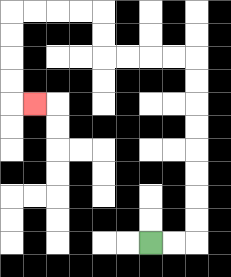{'start': '[6, 10]', 'end': '[1, 4]', 'path_directions': 'R,R,U,U,U,U,U,U,U,U,L,L,L,L,U,U,L,L,L,L,D,D,D,D,R', 'path_coordinates': '[[6, 10], [7, 10], [8, 10], [8, 9], [8, 8], [8, 7], [8, 6], [8, 5], [8, 4], [8, 3], [8, 2], [7, 2], [6, 2], [5, 2], [4, 2], [4, 1], [4, 0], [3, 0], [2, 0], [1, 0], [0, 0], [0, 1], [0, 2], [0, 3], [0, 4], [1, 4]]'}